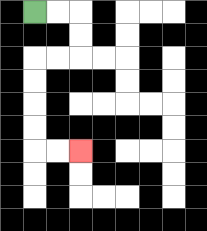{'start': '[1, 0]', 'end': '[3, 6]', 'path_directions': 'R,R,D,D,L,L,D,D,D,D,R,R', 'path_coordinates': '[[1, 0], [2, 0], [3, 0], [3, 1], [3, 2], [2, 2], [1, 2], [1, 3], [1, 4], [1, 5], [1, 6], [2, 6], [3, 6]]'}